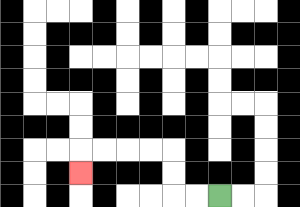{'start': '[9, 8]', 'end': '[3, 7]', 'path_directions': 'L,L,U,U,L,L,L,L,D', 'path_coordinates': '[[9, 8], [8, 8], [7, 8], [7, 7], [7, 6], [6, 6], [5, 6], [4, 6], [3, 6], [3, 7]]'}